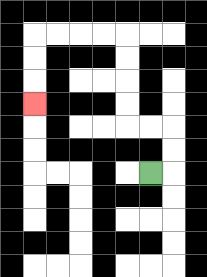{'start': '[6, 7]', 'end': '[1, 4]', 'path_directions': 'R,U,U,L,L,U,U,U,U,L,L,L,L,D,D,D', 'path_coordinates': '[[6, 7], [7, 7], [7, 6], [7, 5], [6, 5], [5, 5], [5, 4], [5, 3], [5, 2], [5, 1], [4, 1], [3, 1], [2, 1], [1, 1], [1, 2], [1, 3], [1, 4]]'}